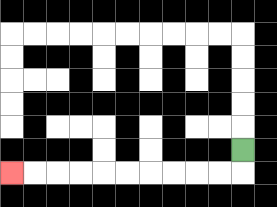{'start': '[10, 6]', 'end': '[0, 7]', 'path_directions': 'D,L,L,L,L,L,L,L,L,L,L', 'path_coordinates': '[[10, 6], [10, 7], [9, 7], [8, 7], [7, 7], [6, 7], [5, 7], [4, 7], [3, 7], [2, 7], [1, 7], [0, 7]]'}